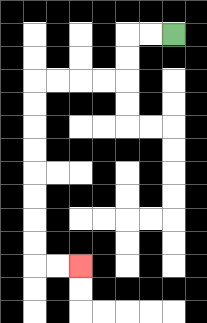{'start': '[7, 1]', 'end': '[3, 11]', 'path_directions': 'L,L,D,D,L,L,L,L,D,D,D,D,D,D,D,D,R,R', 'path_coordinates': '[[7, 1], [6, 1], [5, 1], [5, 2], [5, 3], [4, 3], [3, 3], [2, 3], [1, 3], [1, 4], [1, 5], [1, 6], [1, 7], [1, 8], [1, 9], [1, 10], [1, 11], [2, 11], [3, 11]]'}